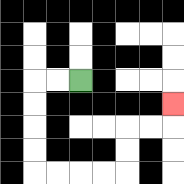{'start': '[3, 3]', 'end': '[7, 4]', 'path_directions': 'L,L,D,D,D,D,R,R,R,R,U,U,R,R,U', 'path_coordinates': '[[3, 3], [2, 3], [1, 3], [1, 4], [1, 5], [1, 6], [1, 7], [2, 7], [3, 7], [4, 7], [5, 7], [5, 6], [5, 5], [6, 5], [7, 5], [7, 4]]'}